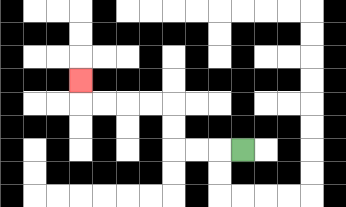{'start': '[10, 6]', 'end': '[3, 3]', 'path_directions': 'L,L,L,U,U,L,L,L,L,U', 'path_coordinates': '[[10, 6], [9, 6], [8, 6], [7, 6], [7, 5], [7, 4], [6, 4], [5, 4], [4, 4], [3, 4], [3, 3]]'}